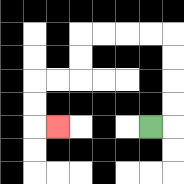{'start': '[6, 5]', 'end': '[2, 5]', 'path_directions': 'R,U,U,U,U,L,L,L,L,D,D,L,L,D,D,R', 'path_coordinates': '[[6, 5], [7, 5], [7, 4], [7, 3], [7, 2], [7, 1], [6, 1], [5, 1], [4, 1], [3, 1], [3, 2], [3, 3], [2, 3], [1, 3], [1, 4], [1, 5], [2, 5]]'}